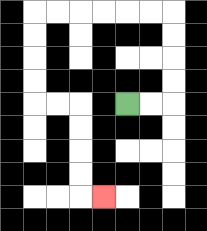{'start': '[5, 4]', 'end': '[4, 8]', 'path_directions': 'R,R,U,U,U,U,L,L,L,L,L,L,D,D,D,D,R,R,D,D,D,D,R', 'path_coordinates': '[[5, 4], [6, 4], [7, 4], [7, 3], [7, 2], [7, 1], [7, 0], [6, 0], [5, 0], [4, 0], [3, 0], [2, 0], [1, 0], [1, 1], [1, 2], [1, 3], [1, 4], [2, 4], [3, 4], [3, 5], [3, 6], [3, 7], [3, 8], [4, 8]]'}